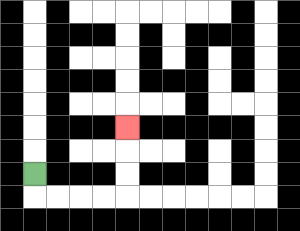{'start': '[1, 7]', 'end': '[5, 5]', 'path_directions': 'D,R,R,R,R,U,U,U', 'path_coordinates': '[[1, 7], [1, 8], [2, 8], [3, 8], [4, 8], [5, 8], [5, 7], [5, 6], [5, 5]]'}